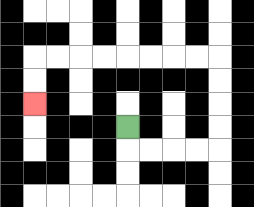{'start': '[5, 5]', 'end': '[1, 4]', 'path_directions': 'D,R,R,R,R,U,U,U,U,L,L,L,L,L,L,L,L,D,D', 'path_coordinates': '[[5, 5], [5, 6], [6, 6], [7, 6], [8, 6], [9, 6], [9, 5], [9, 4], [9, 3], [9, 2], [8, 2], [7, 2], [6, 2], [5, 2], [4, 2], [3, 2], [2, 2], [1, 2], [1, 3], [1, 4]]'}